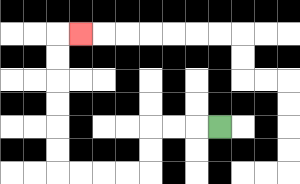{'start': '[9, 5]', 'end': '[3, 1]', 'path_directions': 'L,L,L,D,D,L,L,L,L,U,U,U,U,U,U,R', 'path_coordinates': '[[9, 5], [8, 5], [7, 5], [6, 5], [6, 6], [6, 7], [5, 7], [4, 7], [3, 7], [2, 7], [2, 6], [2, 5], [2, 4], [2, 3], [2, 2], [2, 1], [3, 1]]'}